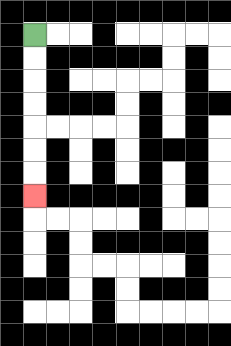{'start': '[1, 1]', 'end': '[1, 8]', 'path_directions': 'D,D,D,D,D,D,D', 'path_coordinates': '[[1, 1], [1, 2], [1, 3], [1, 4], [1, 5], [1, 6], [1, 7], [1, 8]]'}